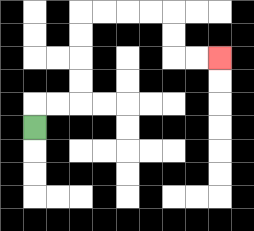{'start': '[1, 5]', 'end': '[9, 2]', 'path_directions': 'U,R,R,U,U,U,U,R,R,R,R,D,D,R,R', 'path_coordinates': '[[1, 5], [1, 4], [2, 4], [3, 4], [3, 3], [3, 2], [3, 1], [3, 0], [4, 0], [5, 0], [6, 0], [7, 0], [7, 1], [7, 2], [8, 2], [9, 2]]'}